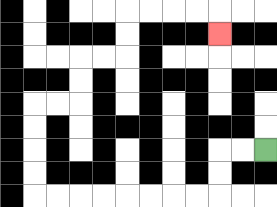{'start': '[11, 6]', 'end': '[9, 1]', 'path_directions': 'L,L,D,D,L,L,L,L,L,L,L,L,U,U,U,U,R,R,U,U,R,R,U,U,R,R,R,R,D', 'path_coordinates': '[[11, 6], [10, 6], [9, 6], [9, 7], [9, 8], [8, 8], [7, 8], [6, 8], [5, 8], [4, 8], [3, 8], [2, 8], [1, 8], [1, 7], [1, 6], [1, 5], [1, 4], [2, 4], [3, 4], [3, 3], [3, 2], [4, 2], [5, 2], [5, 1], [5, 0], [6, 0], [7, 0], [8, 0], [9, 0], [9, 1]]'}